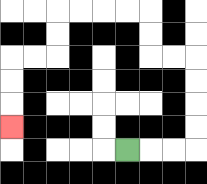{'start': '[5, 6]', 'end': '[0, 5]', 'path_directions': 'R,R,R,U,U,U,U,L,L,U,U,L,L,L,L,D,D,L,L,D,D,D', 'path_coordinates': '[[5, 6], [6, 6], [7, 6], [8, 6], [8, 5], [8, 4], [8, 3], [8, 2], [7, 2], [6, 2], [6, 1], [6, 0], [5, 0], [4, 0], [3, 0], [2, 0], [2, 1], [2, 2], [1, 2], [0, 2], [0, 3], [0, 4], [0, 5]]'}